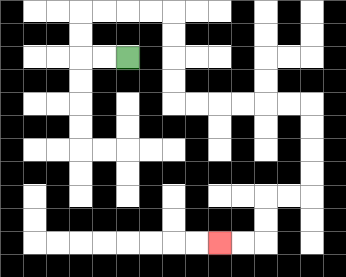{'start': '[5, 2]', 'end': '[9, 10]', 'path_directions': 'L,L,U,U,R,R,R,R,D,D,D,D,R,R,R,R,R,R,D,D,D,D,L,L,D,D,L,L', 'path_coordinates': '[[5, 2], [4, 2], [3, 2], [3, 1], [3, 0], [4, 0], [5, 0], [6, 0], [7, 0], [7, 1], [7, 2], [7, 3], [7, 4], [8, 4], [9, 4], [10, 4], [11, 4], [12, 4], [13, 4], [13, 5], [13, 6], [13, 7], [13, 8], [12, 8], [11, 8], [11, 9], [11, 10], [10, 10], [9, 10]]'}